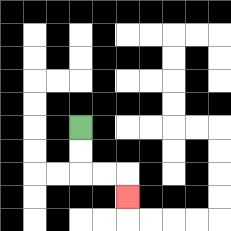{'start': '[3, 5]', 'end': '[5, 8]', 'path_directions': 'D,D,R,R,D', 'path_coordinates': '[[3, 5], [3, 6], [3, 7], [4, 7], [5, 7], [5, 8]]'}